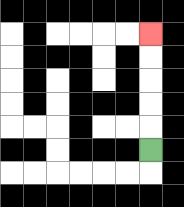{'start': '[6, 6]', 'end': '[6, 1]', 'path_directions': 'U,U,U,U,U', 'path_coordinates': '[[6, 6], [6, 5], [6, 4], [6, 3], [6, 2], [6, 1]]'}